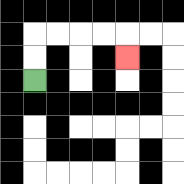{'start': '[1, 3]', 'end': '[5, 2]', 'path_directions': 'U,U,R,R,R,R,D', 'path_coordinates': '[[1, 3], [1, 2], [1, 1], [2, 1], [3, 1], [4, 1], [5, 1], [5, 2]]'}